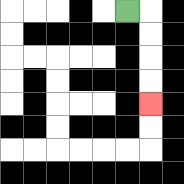{'start': '[5, 0]', 'end': '[6, 4]', 'path_directions': 'R,D,D,D,D', 'path_coordinates': '[[5, 0], [6, 0], [6, 1], [6, 2], [6, 3], [6, 4]]'}